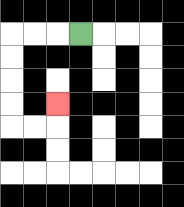{'start': '[3, 1]', 'end': '[2, 4]', 'path_directions': 'L,L,L,D,D,D,D,R,R,U', 'path_coordinates': '[[3, 1], [2, 1], [1, 1], [0, 1], [0, 2], [0, 3], [0, 4], [0, 5], [1, 5], [2, 5], [2, 4]]'}